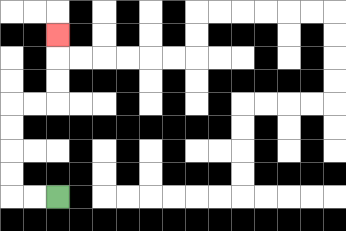{'start': '[2, 8]', 'end': '[2, 1]', 'path_directions': 'L,L,U,U,U,U,R,R,U,U,U', 'path_coordinates': '[[2, 8], [1, 8], [0, 8], [0, 7], [0, 6], [0, 5], [0, 4], [1, 4], [2, 4], [2, 3], [2, 2], [2, 1]]'}